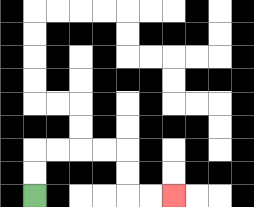{'start': '[1, 8]', 'end': '[7, 8]', 'path_directions': 'U,U,R,R,R,R,D,D,R,R', 'path_coordinates': '[[1, 8], [1, 7], [1, 6], [2, 6], [3, 6], [4, 6], [5, 6], [5, 7], [5, 8], [6, 8], [7, 8]]'}